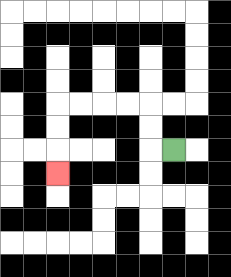{'start': '[7, 6]', 'end': '[2, 7]', 'path_directions': 'L,U,U,L,L,L,L,D,D,D', 'path_coordinates': '[[7, 6], [6, 6], [6, 5], [6, 4], [5, 4], [4, 4], [3, 4], [2, 4], [2, 5], [2, 6], [2, 7]]'}